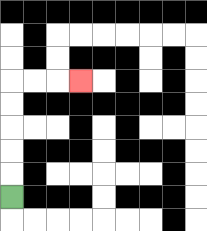{'start': '[0, 8]', 'end': '[3, 3]', 'path_directions': 'U,U,U,U,U,R,R,R', 'path_coordinates': '[[0, 8], [0, 7], [0, 6], [0, 5], [0, 4], [0, 3], [1, 3], [2, 3], [3, 3]]'}